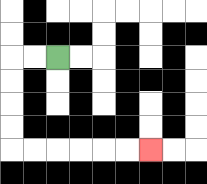{'start': '[2, 2]', 'end': '[6, 6]', 'path_directions': 'L,L,D,D,D,D,R,R,R,R,R,R', 'path_coordinates': '[[2, 2], [1, 2], [0, 2], [0, 3], [0, 4], [0, 5], [0, 6], [1, 6], [2, 6], [3, 6], [4, 6], [5, 6], [6, 6]]'}